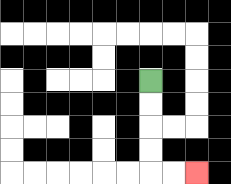{'start': '[6, 3]', 'end': '[8, 7]', 'path_directions': 'D,D,D,D,R,R', 'path_coordinates': '[[6, 3], [6, 4], [6, 5], [6, 6], [6, 7], [7, 7], [8, 7]]'}